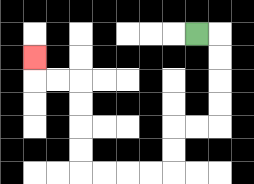{'start': '[8, 1]', 'end': '[1, 2]', 'path_directions': 'R,D,D,D,D,L,L,D,D,L,L,L,L,U,U,U,U,L,L,U', 'path_coordinates': '[[8, 1], [9, 1], [9, 2], [9, 3], [9, 4], [9, 5], [8, 5], [7, 5], [7, 6], [7, 7], [6, 7], [5, 7], [4, 7], [3, 7], [3, 6], [3, 5], [3, 4], [3, 3], [2, 3], [1, 3], [1, 2]]'}